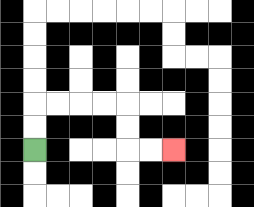{'start': '[1, 6]', 'end': '[7, 6]', 'path_directions': 'U,U,R,R,R,R,D,D,R,R', 'path_coordinates': '[[1, 6], [1, 5], [1, 4], [2, 4], [3, 4], [4, 4], [5, 4], [5, 5], [5, 6], [6, 6], [7, 6]]'}